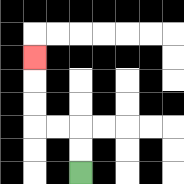{'start': '[3, 7]', 'end': '[1, 2]', 'path_directions': 'U,U,L,L,U,U,U', 'path_coordinates': '[[3, 7], [3, 6], [3, 5], [2, 5], [1, 5], [1, 4], [1, 3], [1, 2]]'}